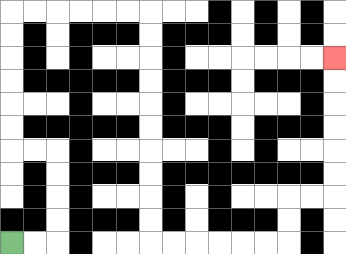{'start': '[0, 10]', 'end': '[14, 2]', 'path_directions': 'R,R,U,U,U,U,L,L,U,U,U,U,U,U,R,R,R,R,R,R,D,D,D,D,D,D,D,D,D,D,R,R,R,R,R,R,U,U,R,R,U,U,U,U,U,U', 'path_coordinates': '[[0, 10], [1, 10], [2, 10], [2, 9], [2, 8], [2, 7], [2, 6], [1, 6], [0, 6], [0, 5], [0, 4], [0, 3], [0, 2], [0, 1], [0, 0], [1, 0], [2, 0], [3, 0], [4, 0], [5, 0], [6, 0], [6, 1], [6, 2], [6, 3], [6, 4], [6, 5], [6, 6], [6, 7], [6, 8], [6, 9], [6, 10], [7, 10], [8, 10], [9, 10], [10, 10], [11, 10], [12, 10], [12, 9], [12, 8], [13, 8], [14, 8], [14, 7], [14, 6], [14, 5], [14, 4], [14, 3], [14, 2]]'}